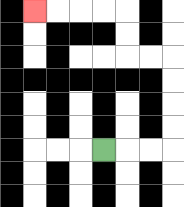{'start': '[4, 6]', 'end': '[1, 0]', 'path_directions': 'R,R,R,U,U,U,U,L,L,U,U,L,L,L,L', 'path_coordinates': '[[4, 6], [5, 6], [6, 6], [7, 6], [7, 5], [7, 4], [7, 3], [7, 2], [6, 2], [5, 2], [5, 1], [5, 0], [4, 0], [3, 0], [2, 0], [1, 0]]'}